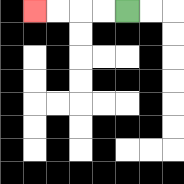{'start': '[5, 0]', 'end': '[1, 0]', 'path_directions': 'L,L,L,L', 'path_coordinates': '[[5, 0], [4, 0], [3, 0], [2, 0], [1, 0]]'}